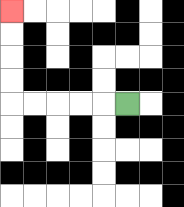{'start': '[5, 4]', 'end': '[0, 0]', 'path_directions': 'L,L,L,L,L,U,U,U,U', 'path_coordinates': '[[5, 4], [4, 4], [3, 4], [2, 4], [1, 4], [0, 4], [0, 3], [0, 2], [0, 1], [0, 0]]'}